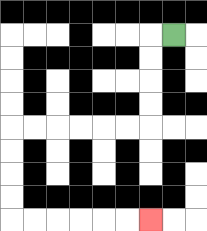{'start': '[7, 1]', 'end': '[6, 9]', 'path_directions': 'L,D,D,D,D,L,L,L,L,L,L,D,D,D,D,R,R,R,R,R,R', 'path_coordinates': '[[7, 1], [6, 1], [6, 2], [6, 3], [6, 4], [6, 5], [5, 5], [4, 5], [3, 5], [2, 5], [1, 5], [0, 5], [0, 6], [0, 7], [0, 8], [0, 9], [1, 9], [2, 9], [3, 9], [4, 9], [5, 9], [6, 9]]'}